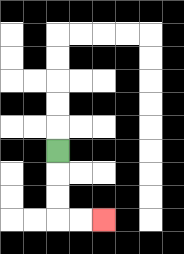{'start': '[2, 6]', 'end': '[4, 9]', 'path_directions': 'D,D,D,R,R', 'path_coordinates': '[[2, 6], [2, 7], [2, 8], [2, 9], [3, 9], [4, 9]]'}